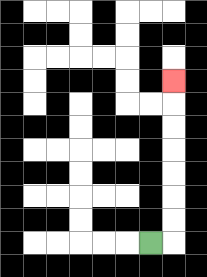{'start': '[6, 10]', 'end': '[7, 3]', 'path_directions': 'R,U,U,U,U,U,U,U', 'path_coordinates': '[[6, 10], [7, 10], [7, 9], [7, 8], [7, 7], [7, 6], [7, 5], [7, 4], [7, 3]]'}